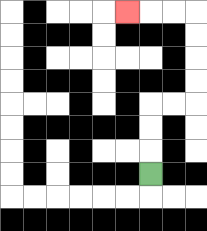{'start': '[6, 7]', 'end': '[5, 0]', 'path_directions': 'U,U,U,R,R,U,U,U,U,L,L,L', 'path_coordinates': '[[6, 7], [6, 6], [6, 5], [6, 4], [7, 4], [8, 4], [8, 3], [8, 2], [8, 1], [8, 0], [7, 0], [6, 0], [5, 0]]'}